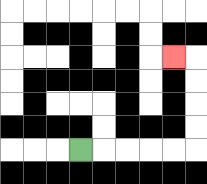{'start': '[3, 6]', 'end': '[7, 2]', 'path_directions': 'R,R,R,R,R,U,U,U,U,L', 'path_coordinates': '[[3, 6], [4, 6], [5, 6], [6, 6], [7, 6], [8, 6], [8, 5], [8, 4], [8, 3], [8, 2], [7, 2]]'}